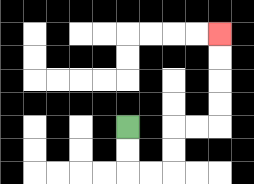{'start': '[5, 5]', 'end': '[9, 1]', 'path_directions': 'D,D,R,R,U,U,R,R,U,U,U,U', 'path_coordinates': '[[5, 5], [5, 6], [5, 7], [6, 7], [7, 7], [7, 6], [7, 5], [8, 5], [9, 5], [9, 4], [9, 3], [9, 2], [9, 1]]'}